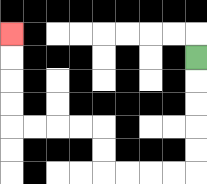{'start': '[8, 2]', 'end': '[0, 1]', 'path_directions': 'D,D,D,D,D,L,L,L,L,U,U,L,L,L,L,U,U,U,U', 'path_coordinates': '[[8, 2], [8, 3], [8, 4], [8, 5], [8, 6], [8, 7], [7, 7], [6, 7], [5, 7], [4, 7], [4, 6], [4, 5], [3, 5], [2, 5], [1, 5], [0, 5], [0, 4], [0, 3], [0, 2], [0, 1]]'}